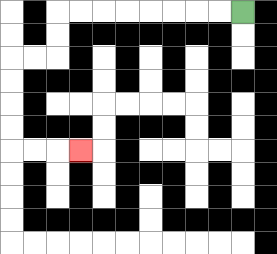{'start': '[10, 0]', 'end': '[3, 6]', 'path_directions': 'L,L,L,L,L,L,L,L,D,D,L,L,D,D,D,D,R,R,R', 'path_coordinates': '[[10, 0], [9, 0], [8, 0], [7, 0], [6, 0], [5, 0], [4, 0], [3, 0], [2, 0], [2, 1], [2, 2], [1, 2], [0, 2], [0, 3], [0, 4], [0, 5], [0, 6], [1, 6], [2, 6], [3, 6]]'}